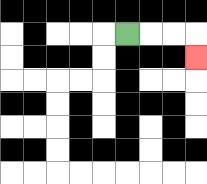{'start': '[5, 1]', 'end': '[8, 2]', 'path_directions': 'R,R,R,D', 'path_coordinates': '[[5, 1], [6, 1], [7, 1], [8, 1], [8, 2]]'}